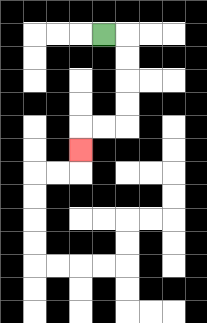{'start': '[4, 1]', 'end': '[3, 6]', 'path_directions': 'R,D,D,D,D,L,L,D', 'path_coordinates': '[[4, 1], [5, 1], [5, 2], [5, 3], [5, 4], [5, 5], [4, 5], [3, 5], [3, 6]]'}